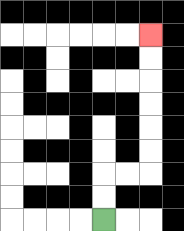{'start': '[4, 9]', 'end': '[6, 1]', 'path_directions': 'U,U,R,R,U,U,U,U,U,U', 'path_coordinates': '[[4, 9], [4, 8], [4, 7], [5, 7], [6, 7], [6, 6], [6, 5], [6, 4], [6, 3], [6, 2], [6, 1]]'}